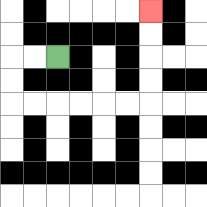{'start': '[2, 2]', 'end': '[6, 0]', 'path_directions': 'L,L,D,D,R,R,R,R,R,R,U,U,U,U', 'path_coordinates': '[[2, 2], [1, 2], [0, 2], [0, 3], [0, 4], [1, 4], [2, 4], [3, 4], [4, 4], [5, 4], [6, 4], [6, 3], [6, 2], [6, 1], [6, 0]]'}